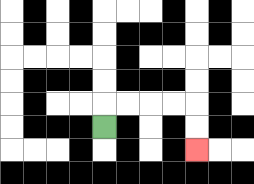{'start': '[4, 5]', 'end': '[8, 6]', 'path_directions': 'U,R,R,R,R,D,D', 'path_coordinates': '[[4, 5], [4, 4], [5, 4], [6, 4], [7, 4], [8, 4], [8, 5], [8, 6]]'}